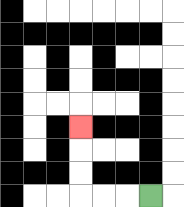{'start': '[6, 8]', 'end': '[3, 5]', 'path_directions': 'L,L,L,U,U,U', 'path_coordinates': '[[6, 8], [5, 8], [4, 8], [3, 8], [3, 7], [3, 6], [3, 5]]'}